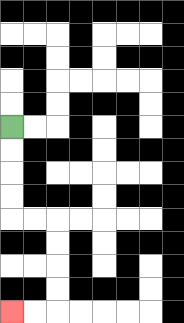{'start': '[0, 5]', 'end': '[0, 13]', 'path_directions': 'D,D,D,D,R,R,D,D,D,D,L,L', 'path_coordinates': '[[0, 5], [0, 6], [0, 7], [0, 8], [0, 9], [1, 9], [2, 9], [2, 10], [2, 11], [2, 12], [2, 13], [1, 13], [0, 13]]'}